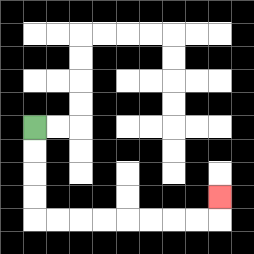{'start': '[1, 5]', 'end': '[9, 8]', 'path_directions': 'D,D,D,D,R,R,R,R,R,R,R,R,U', 'path_coordinates': '[[1, 5], [1, 6], [1, 7], [1, 8], [1, 9], [2, 9], [3, 9], [4, 9], [5, 9], [6, 9], [7, 9], [8, 9], [9, 9], [9, 8]]'}